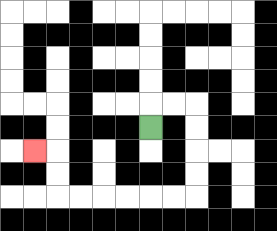{'start': '[6, 5]', 'end': '[1, 6]', 'path_directions': 'U,R,R,D,D,D,D,L,L,L,L,L,L,U,U,L', 'path_coordinates': '[[6, 5], [6, 4], [7, 4], [8, 4], [8, 5], [8, 6], [8, 7], [8, 8], [7, 8], [6, 8], [5, 8], [4, 8], [3, 8], [2, 8], [2, 7], [2, 6], [1, 6]]'}